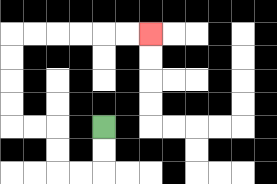{'start': '[4, 5]', 'end': '[6, 1]', 'path_directions': 'D,D,L,L,U,U,L,L,U,U,U,U,R,R,R,R,R,R', 'path_coordinates': '[[4, 5], [4, 6], [4, 7], [3, 7], [2, 7], [2, 6], [2, 5], [1, 5], [0, 5], [0, 4], [0, 3], [0, 2], [0, 1], [1, 1], [2, 1], [3, 1], [4, 1], [5, 1], [6, 1]]'}